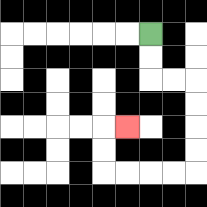{'start': '[6, 1]', 'end': '[5, 5]', 'path_directions': 'D,D,R,R,D,D,D,D,L,L,L,L,U,U,R', 'path_coordinates': '[[6, 1], [6, 2], [6, 3], [7, 3], [8, 3], [8, 4], [8, 5], [8, 6], [8, 7], [7, 7], [6, 7], [5, 7], [4, 7], [4, 6], [4, 5], [5, 5]]'}